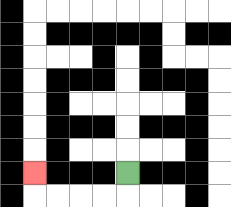{'start': '[5, 7]', 'end': '[1, 7]', 'path_directions': 'D,L,L,L,L,U', 'path_coordinates': '[[5, 7], [5, 8], [4, 8], [3, 8], [2, 8], [1, 8], [1, 7]]'}